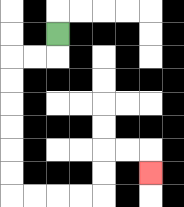{'start': '[2, 1]', 'end': '[6, 7]', 'path_directions': 'D,L,L,D,D,D,D,D,D,R,R,R,R,U,U,R,R,D', 'path_coordinates': '[[2, 1], [2, 2], [1, 2], [0, 2], [0, 3], [0, 4], [0, 5], [0, 6], [0, 7], [0, 8], [1, 8], [2, 8], [3, 8], [4, 8], [4, 7], [4, 6], [5, 6], [6, 6], [6, 7]]'}